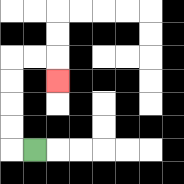{'start': '[1, 6]', 'end': '[2, 3]', 'path_directions': 'L,U,U,U,U,R,R,D', 'path_coordinates': '[[1, 6], [0, 6], [0, 5], [0, 4], [0, 3], [0, 2], [1, 2], [2, 2], [2, 3]]'}